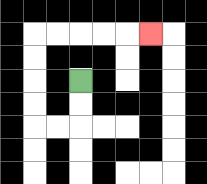{'start': '[3, 3]', 'end': '[6, 1]', 'path_directions': 'D,D,L,L,U,U,U,U,R,R,R,R,R', 'path_coordinates': '[[3, 3], [3, 4], [3, 5], [2, 5], [1, 5], [1, 4], [1, 3], [1, 2], [1, 1], [2, 1], [3, 1], [4, 1], [5, 1], [6, 1]]'}